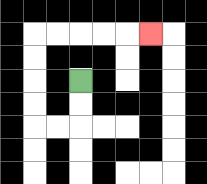{'start': '[3, 3]', 'end': '[6, 1]', 'path_directions': 'D,D,L,L,U,U,U,U,R,R,R,R,R', 'path_coordinates': '[[3, 3], [3, 4], [3, 5], [2, 5], [1, 5], [1, 4], [1, 3], [1, 2], [1, 1], [2, 1], [3, 1], [4, 1], [5, 1], [6, 1]]'}